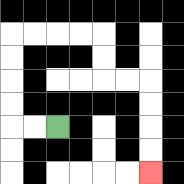{'start': '[2, 5]', 'end': '[6, 7]', 'path_directions': 'L,L,U,U,U,U,R,R,R,R,D,D,R,R,D,D,D,D', 'path_coordinates': '[[2, 5], [1, 5], [0, 5], [0, 4], [0, 3], [0, 2], [0, 1], [1, 1], [2, 1], [3, 1], [4, 1], [4, 2], [4, 3], [5, 3], [6, 3], [6, 4], [6, 5], [6, 6], [6, 7]]'}